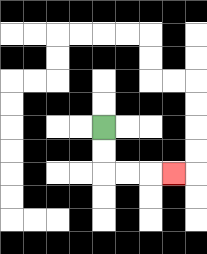{'start': '[4, 5]', 'end': '[7, 7]', 'path_directions': 'D,D,R,R,R', 'path_coordinates': '[[4, 5], [4, 6], [4, 7], [5, 7], [6, 7], [7, 7]]'}